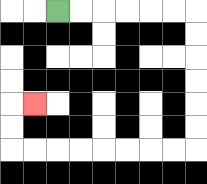{'start': '[2, 0]', 'end': '[1, 4]', 'path_directions': 'R,R,R,R,R,R,D,D,D,D,D,D,L,L,L,L,L,L,L,L,U,U,R', 'path_coordinates': '[[2, 0], [3, 0], [4, 0], [5, 0], [6, 0], [7, 0], [8, 0], [8, 1], [8, 2], [8, 3], [8, 4], [8, 5], [8, 6], [7, 6], [6, 6], [5, 6], [4, 6], [3, 6], [2, 6], [1, 6], [0, 6], [0, 5], [0, 4], [1, 4]]'}